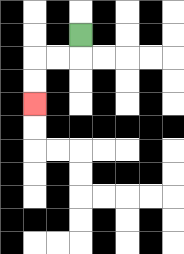{'start': '[3, 1]', 'end': '[1, 4]', 'path_directions': 'D,L,L,D,D', 'path_coordinates': '[[3, 1], [3, 2], [2, 2], [1, 2], [1, 3], [1, 4]]'}